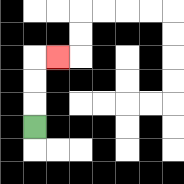{'start': '[1, 5]', 'end': '[2, 2]', 'path_directions': 'U,U,U,R', 'path_coordinates': '[[1, 5], [1, 4], [1, 3], [1, 2], [2, 2]]'}